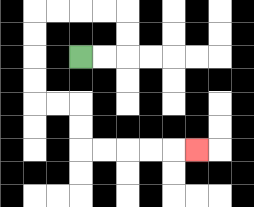{'start': '[3, 2]', 'end': '[8, 6]', 'path_directions': 'R,R,U,U,L,L,L,L,D,D,D,D,R,R,D,D,R,R,R,R,R', 'path_coordinates': '[[3, 2], [4, 2], [5, 2], [5, 1], [5, 0], [4, 0], [3, 0], [2, 0], [1, 0], [1, 1], [1, 2], [1, 3], [1, 4], [2, 4], [3, 4], [3, 5], [3, 6], [4, 6], [5, 6], [6, 6], [7, 6], [8, 6]]'}